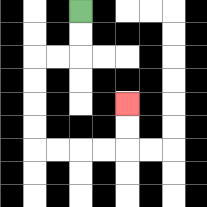{'start': '[3, 0]', 'end': '[5, 4]', 'path_directions': 'D,D,L,L,D,D,D,D,R,R,R,R,U,U', 'path_coordinates': '[[3, 0], [3, 1], [3, 2], [2, 2], [1, 2], [1, 3], [1, 4], [1, 5], [1, 6], [2, 6], [3, 6], [4, 6], [5, 6], [5, 5], [5, 4]]'}